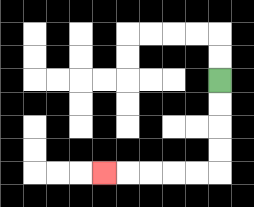{'start': '[9, 3]', 'end': '[4, 7]', 'path_directions': 'D,D,D,D,L,L,L,L,L', 'path_coordinates': '[[9, 3], [9, 4], [9, 5], [9, 6], [9, 7], [8, 7], [7, 7], [6, 7], [5, 7], [4, 7]]'}